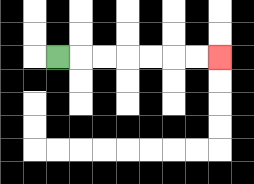{'start': '[2, 2]', 'end': '[9, 2]', 'path_directions': 'R,R,R,R,R,R,R', 'path_coordinates': '[[2, 2], [3, 2], [4, 2], [5, 2], [6, 2], [7, 2], [8, 2], [9, 2]]'}